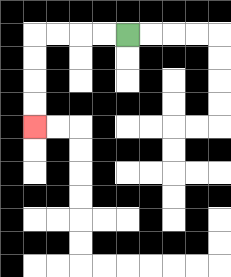{'start': '[5, 1]', 'end': '[1, 5]', 'path_directions': 'L,L,L,L,D,D,D,D', 'path_coordinates': '[[5, 1], [4, 1], [3, 1], [2, 1], [1, 1], [1, 2], [1, 3], [1, 4], [1, 5]]'}